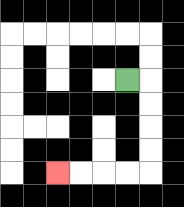{'start': '[5, 3]', 'end': '[2, 7]', 'path_directions': 'R,D,D,D,D,L,L,L,L', 'path_coordinates': '[[5, 3], [6, 3], [6, 4], [6, 5], [6, 6], [6, 7], [5, 7], [4, 7], [3, 7], [2, 7]]'}